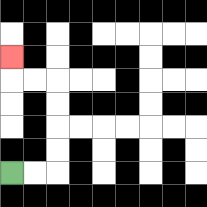{'start': '[0, 7]', 'end': '[0, 2]', 'path_directions': 'R,R,U,U,U,U,L,L,U', 'path_coordinates': '[[0, 7], [1, 7], [2, 7], [2, 6], [2, 5], [2, 4], [2, 3], [1, 3], [0, 3], [0, 2]]'}